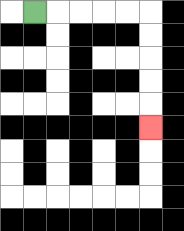{'start': '[1, 0]', 'end': '[6, 5]', 'path_directions': 'R,R,R,R,R,D,D,D,D,D', 'path_coordinates': '[[1, 0], [2, 0], [3, 0], [4, 0], [5, 0], [6, 0], [6, 1], [6, 2], [6, 3], [6, 4], [6, 5]]'}